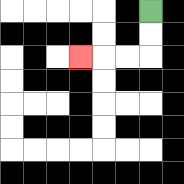{'start': '[6, 0]', 'end': '[3, 2]', 'path_directions': 'D,D,L,L,L', 'path_coordinates': '[[6, 0], [6, 1], [6, 2], [5, 2], [4, 2], [3, 2]]'}